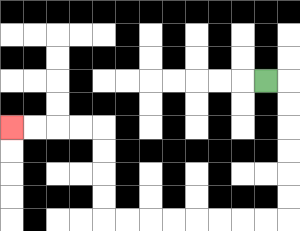{'start': '[11, 3]', 'end': '[0, 5]', 'path_directions': 'R,D,D,D,D,D,D,L,L,L,L,L,L,L,L,U,U,U,U,L,L,L,L', 'path_coordinates': '[[11, 3], [12, 3], [12, 4], [12, 5], [12, 6], [12, 7], [12, 8], [12, 9], [11, 9], [10, 9], [9, 9], [8, 9], [7, 9], [6, 9], [5, 9], [4, 9], [4, 8], [4, 7], [4, 6], [4, 5], [3, 5], [2, 5], [1, 5], [0, 5]]'}